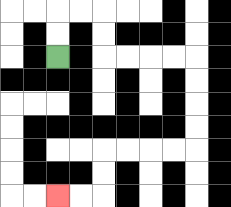{'start': '[2, 2]', 'end': '[2, 8]', 'path_directions': 'U,U,R,R,D,D,R,R,R,R,D,D,D,D,L,L,L,L,D,D,L,L', 'path_coordinates': '[[2, 2], [2, 1], [2, 0], [3, 0], [4, 0], [4, 1], [4, 2], [5, 2], [6, 2], [7, 2], [8, 2], [8, 3], [8, 4], [8, 5], [8, 6], [7, 6], [6, 6], [5, 6], [4, 6], [4, 7], [4, 8], [3, 8], [2, 8]]'}